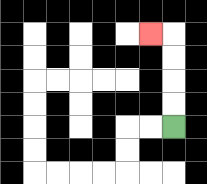{'start': '[7, 5]', 'end': '[6, 1]', 'path_directions': 'U,U,U,U,L', 'path_coordinates': '[[7, 5], [7, 4], [7, 3], [7, 2], [7, 1], [6, 1]]'}